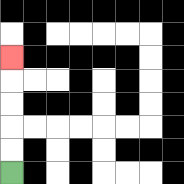{'start': '[0, 7]', 'end': '[0, 2]', 'path_directions': 'U,U,U,U,U', 'path_coordinates': '[[0, 7], [0, 6], [0, 5], [0, 4], [0, 3], [0, 2]]'}